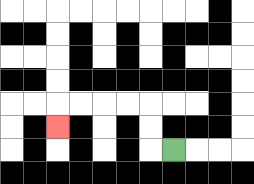{'start': '[7, 6]', 'end': '[2, 5]', 'path_directions': 'L,U,U,L,L,L,L,D', 'path_coordinates': '[[7, 6], [6, 6], [6, 5], [6, 4], [5, 4], [4, 4], [3, 4], [2, 4], [2, 5]]'}